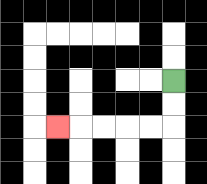{'start': '[7, 3]', 'end': '[2, 5]', 'path_directions': 'D,D,L,L,L,L,L', 'path_coordinates': '[[7, 3], [7, 4], [7, 5], [6, 5], [5, 5], [4, 5], [3, 5], [2, 5]]'}